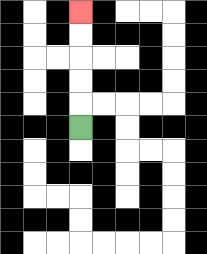{'start': '[3, 5]', 'end': '[3, 0]', 'path_directions': 'U,U,U,U,U', 'path_coordinates': '[[3, 5], [3, 4], [3, 3], [3, 2], [3, 1], [3, 0]]'}